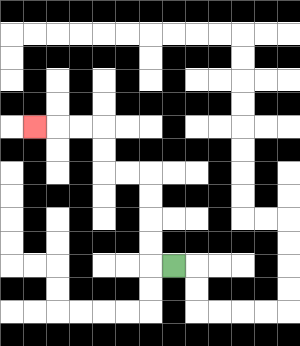{'start': '[7, 11]', 'end': '[1, 5]', 'path_directions': 'L,U,U,U,U,L,L,U,U,L,L,L', 'path_coordinates': '[[7, 11], [6, 11], [6, 10], [6, 9], [6, 8], [6, 7], [5, 7], [4, 7], [4, 6], [4, 5], [3, 5], [2, 5], [1, 5]]'}